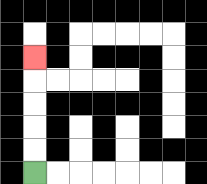{'start': '[1, 7]', 'end': '[1, 2]', 'path_directions': 'U,U,U,U,U', 'path_coordinates': '[[1, 7], [1, 6], [1, 5], [1, 4], [1, 3], [1, 2]]'}